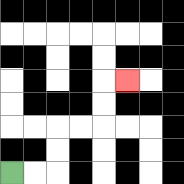{'start': '[0, 7]', 'end': '[5, 3]', 'path_directions': 'R,R,U,U,R,R,U,U,R', 'path_coordinates': '[[0, 7], [1, 7], [2, 7], [2, 6], [2, 5], [3, 5], [4, 5], [4, 4], [4, 3], [5, 3]]'}